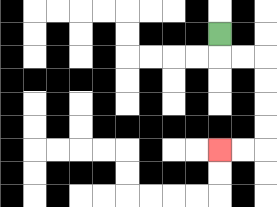{'start': '[9, 1]', 'end': '[9, 6]', 'path_directions': 'D,R,R,D,D,D,D,L,L', 'path_coordinates': '[[9, 1], [9, 2], [10, 2], [11, 2], [11, 3], [11, 4], [11, 5], [11, 6], [10, 6], [9, 6]]'}